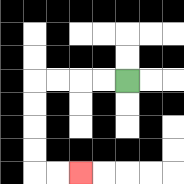{'start': '[5, 3]', 'end': '[3, 7]', 'path_directions': 'L,L,L,L,D,D,D,D,R,R', 'path_coordinates': '[[5, 3], [4, 3], [3, 3], [2, 3], [1, 3], [1, 4], [1, 5], [1, 6], [1, 7], [2, 7], [3, 7]]'}